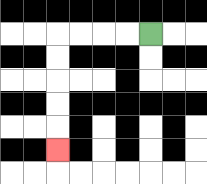{'start': '[6, 1]', 'end': '[2, 6]', 'path_directions': 'L,L,L,L,D,D,D,D,D', 'path_coordinates': '[[6, 1], [5, 1], [4, 1], [3, 1], [2, 1], [2, 2], [2, 3], [2, 4], [2, 5], [2, 6]]'}